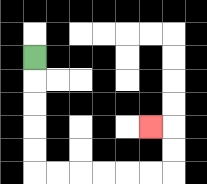{'start': '[1, 2]', 'end': '[6, 5]', 'path_directions': 'D,D,D,D,D,R,R,R,R,R,R,U,U,L', 'path_coordinates': '[[1, 2], [1, 3], [1, 4], [1, 5], [1, 6], [1, 7], [2, 7], [3, 7], [4, 7], [5, 7], [6, 7], [7, 7], [7, 6], [7, 5], [6, 5]]'}